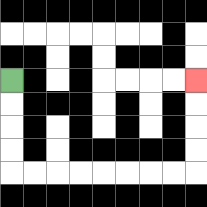{'start': '[0, 3]', 'end': '[8, 3]', 'path_directions': 'D,D,D,D,R,R,R,R,R,R,R,R,U,U,U,U', 'path_coordinates': '[[0, 3], [0, 4], [0, 5], [0, 6], [0, 7], [1, 7], [2, 7], [3, 7], [4, 7], [5, 7], [6, 7], [7, 7], [8, 7], [8, 6], [8, 5], [8, 4], [8, 3]]'}